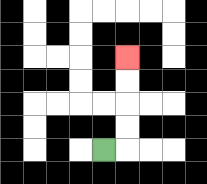{'start': '[4, 6]', 'end': '[5, 2]', 'path_directions': 'R,U,U,U,U', 'path_coordinates': '[[4, 6], [5, 6], [5, 5], [5, 4], [5, 3], [5, 2]]'}